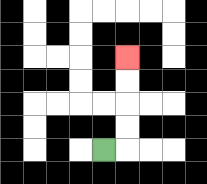{'start': '[4, 6]', 'end': '[5, 2]', 'path_directions': 'R,U,U,U,U', 'path_coordinates': '[[4, 6], [5, 6], [5, 5], [5, 4], [5, 3], [5, 2]]'}